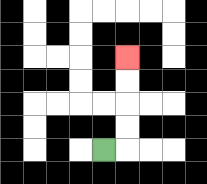{'start': '[4, 6]', 'end': '[5, 2]', 'path_directions': 'R,U,U,U,U', 'path_coordinates': '[[4, 6], [5, 6], [5, 5], [5, 4], [5, 3], [5, 2]]'}